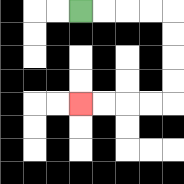{'start': '[3, 0]', 'end': '[3, 4]', 'path_directions': 'R,R,R,R,D,D,D,D,L,L,L,L', 'path_coordinates': '[[3, 0], [4, 0], [5, 0], [6, 0], [7, 0], [7, 1], [7, 2], [7, 3], [7, 4], [6, 4], [5, 4], [4, 4], [3, 4]]'}